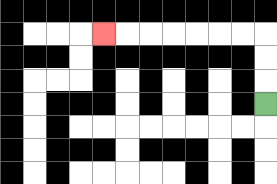{'start': '[11, 4]', 'end': '[4, 1]', 'path_directions': 'U,U,U,L,L,L,L,L,L,L', 'path_coordinates': '[[11, 4], [11, 3], [11, 2], [11, 1], [10, 1], [9, 1], [8, 1], [7, 1], [6, 1], [5, 1], [4, 1]]'}